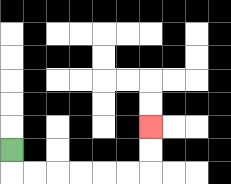{'start': '[0, 6]', 'end': '[6, 5]', 'path_directions': 'D,R,R,R,R,R,R,U,U', 'path_coordinates': '[[0, 6], [0, 7], [1, 7], [2, 7], [3, 7], [4, 7], [5, 7], [6, 7], [6, 6], [6, 5]]'}